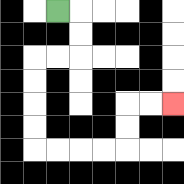{'start': '[2, 0]', 'end': '[7, 4]', 'path_directions': 'R,D,D,L,L,D,D,D,D,R,R,R,R,U,U,R,R', 'path_coordinates': '[[2, 0], [3, 0], [3, 1], [3, 2], [2, 2], [1, 2], [1, 3], [1, 4], [1, 5], [1, 6], [2, 6], [3, 6], [4, 6], [5, 6], [5, 5], [5, 4], [6, 4], [7, 4]]'}